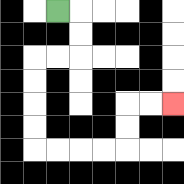{'start': '[2, 0]', 'end': '[7, 4]', 'path_directions': 'R,D,D,L,L,D,D,D,D,R,R,R,R,U,U,R,R', 'path_coordinates': '[[2, 0], [3, 0], [3, 1], [3, 2], [2, 2], [1, 2], [1, 3], [1, 4], [1, 5], [1, 6], [2, 6], [3, 6], [4, 6], [5, 6], [5, 5], [5, 4], [6, 4], [7, 4]]'}